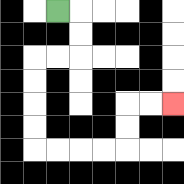{'start': '[2, 0]', 'end': '[7, 4]', 'path_directions': 'R,D,D,L,L,D,D,D,D,R,R,R,R,U,U,R,R', 'path_coordinates': '[[2, 0], [3, 0], [3, 1], [3, 2], [2, 2], [1, 2], [1, 3], [1, 4], [1, 5], [1, 6], [2, 6], [3, 6], [4, 6], [5, 6], [5, 5], [5, 4], [6, 4], [7, 4]]'}